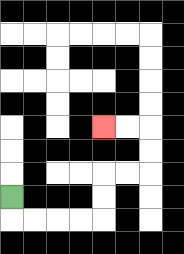{'start': '[0, 8]', 'end': '[4, 5]', 'path_directions': 'D,R,R,R,R,U,U,R,R,U,U,L,L', 'path_coordinates': '[[0, 8], [0, 9], [1, 9], [2, 9], [3, 9], [4, 9], [4, 8], [4, 7], [5, 7], [6, 7], [6, 6], [6, 5], [5, 5], [4, 5]]'}